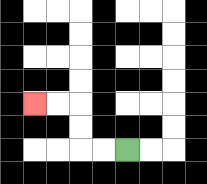{'start': '[5, 6]', 'end': '[1, 4]', 'path_directions': 'L,L,U,U,L,L', 'path_coordinates': '[[5, 6], [4, 6], [3, 6], [3, 5], [3, 4], [2, 4], [1, 4]]'}